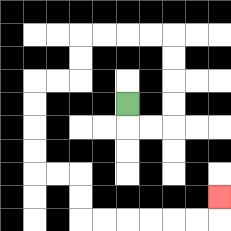{'start': '[5, 4]', 'end': '[9, 8]', 'path_directions': 'D,R,R,U,U,U,U,L,L,L,L,D,D,L,L,D,D,D,D,R,R,D,D,R,R,R,R,R,R,U', 'path_coordinates': '[[5, 4], [5, 5], [6, 5], [7, 5], [7, 4], [7, 3], [7, 2], [7, 1], [6, 1], [5, 1], [4, 1], [3, 1], [3, 2], [3, 3], [2, 3], [1, 3], [1, 4], [1, 5], [1, 6], [1, 7], [2, 7], [3, 7], [3, 8], [3, 9], [4, 9], [5, 9], [6, 9], [7, 9], [8, 9], [9, 9], [9, 8]]'}